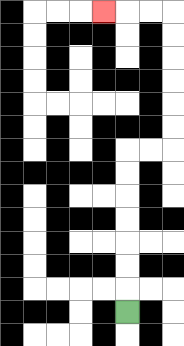{'start': '[5, 13]', 'end': '[4, 0]', 'path_directions': 'U,U,U,U,U,U,U,R,R,U,U,U,U,U,U,L,L,L', 'path_coordinates': '[[5, 13], [5, 12], [5, 11], [5, 10], [5, 9], [5, 8], [5, 7], [5, 6], [6, 6], [7, 6], [7, 5], [7, 4], [7, 3], [7, 2], [7, 1], [7, 0], [6, 0], [5, 0], [4, 0]]'}